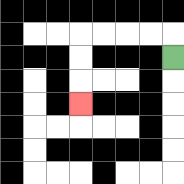{'start': '[7, 2]', 'end': '[3, 4]', 'path_directions': 'U,L,L,L,L,D,D,D', 'path_coordinates': '[[7, 2], [7, 1], [6, 1], [5, 1], [4, 1], [3, 1], [3, 2], [3, 3], [3, 4]]'}